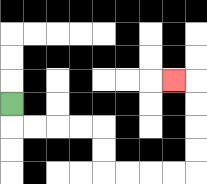{'start': '[0, 4]', 'end': '[7, 3]', 'path_directions': 'D,R,R,R,R,D,D,R,R,R,R,U,U,U,U,L', 'path_coordinates': '[[0, 4], [0, 5], [1, 5], [2, 5], [3, 5], [4, 5], [4, 6], [4, 7], [5, 7], [6, 7], [7, 7], [8, 7], [8, 6], [8, 5], [8, 4], [8, 3], [7, 3]]'}